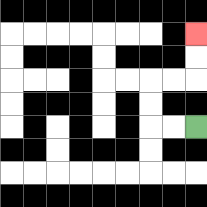{'start': '[8, 5]', 'end': '[8, 1]', 'path_directions': 'L,L,U,U,R,R,U,U', 'path_coordinates': '[[8, 5], [7, 5], [6, 5], [6, 4], [6, 3], [7, 3], [8, 3], [8, 2], [8, 1]]'}